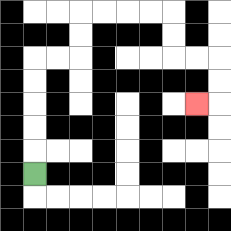{'start': '[1, 7]', 'end': '[8, 4]', 'path_directions': 'U,U,U,U,U,R,R,U,U,R,R,R,R,D,D,R,R,D,D,L', 'path_coordinates': '[[1, 7], [1, 6], [1, 5], [1, 4], [1, 3], [1, 2], [2, 2], [3, 2], [3, 1], [3, 0], [4, 0], [5, 0], [6, 0], [7, 0], [7, 1], [7, 2], [8, 2], [9, 2], [9, 3], [9, 4], [8, 4]]'}